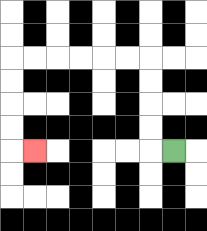{'start': '[7, 6]', 'end': '[1, 6]', 'path_directions': 'L,U,U,U,U,L,L,L,L,L,L,D,D,D,D,R', 'path_coordinates': '[[7, 6], [6, 6], [6, 5], [6, 4], [6, 3], [6, 2], [5, 2], [4, 2], [3, 2], [2, 2], [1, 2], [0, 2], [0, 3], [0, 4], [0, 5], [0, 6], [1, 6]]'}